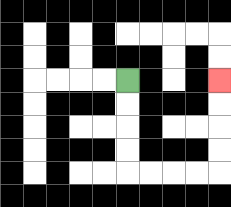{'start': '[5, 3]', 'end': '[9, 3]', 'path_directions': 'D,D,D,D,R,R,R,R,U,U,U,U', 'path_coordinates': '[[5, 3], [5, 4], [5, 5], [5, 6], [5, 7], [6, 7], [7, 7], [8, 7], [9, 7], [9, 6], [9, 5], [9, 4], [9, 3]]'}